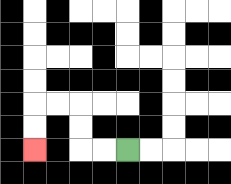{'start': '[5, 6]', 'end': '[1, 6]', 'path_directions': 'L,L,U,U,L,L,D,D', 'path_coordinates': '[[5, 6], [4, 6], [3, 6], [3, 5], [3, 4], [2, 4], [1, 4], [1, 5], [1, 6]]'}